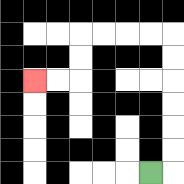{'start': '[6, 7]', 'end': '[1, 3]', 'path_directions': 'R,U,U,U,U,U,U,L,L,L,L,D,D,L,L', 'path_coordinates': '[[6, 7], [7, 7], [7, 6], [7, 5], [7, 4], [7, 3], [7, 2], [7, 1], [6, 1], [5, 1], [4, 1], [3, 1], [3, 2], [3, 3], [2, 3], [1, 3]]'}